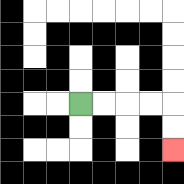{'start': '[3, 4]', 'end': '[7, 6]', 'path_directions': 'R,R,R,R,D,D', 'path_coordinates': '[[3, 4], [4, 4], [5, 4], [6, 4], [7, 4], [7, 5], [7, 6]]'}